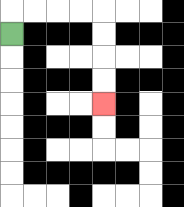{'start': '[0, 1]', 'end': '[4, 4]', 'path_directions': 'U,R,R,R,R,D,D,D,D', 'path_coordinates': '[[0, 1], [0, 0], [1, 0], [2, 0], [3, 0], [4, 0], [4, 1], [4, 2], [4, 3], [4, 4]]'}